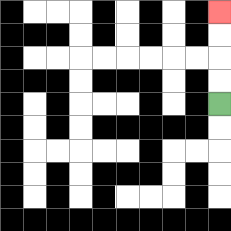{'start': '[9, 4]', 'end': '[9, 0]', 'path_directions': 'U,U,U,U', 'path_coordinates': '[[9, 4], [9, 3], [9, 2], [9, 1], [9, 0]]'}